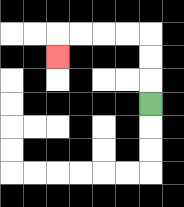{'start': '[6, 4]', 'end': '[2, 2]', 'path_directions': 'U,U,U,L,L,L,L,D', 'path_coordinates': '[[6, 4], [6, 3], [6, 2], [6, 1], [5, 1], [4, 1], [3, 1], [2, 1], [2, 2]]'}